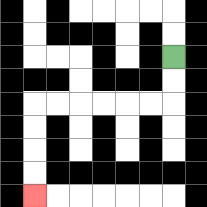{'start': '[7, 2]', 'end': '[1, 8]', 'path_directions': 'D,D,L,L,L,L,L,L,D,D,D,D', 'path_coordinates': '[[7, 2], [7, 3], [7, 4], [6, 4], [5, 4], [4, 4], [3, 4], [2, 4], [1, 4], [1, 5], [1, 6], [1, 7], [1, 8]]'}